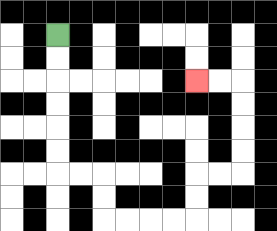{'start': '[2, 1]', 'end': '[8, 3]', 'path_directions': 'D,D,D,D,D,D,R,R,D,D,R,R,R,R,U,U,R,R,U,U,U,U,L,L', 'path_coordinates': '[[2, 1], [2, 2], [2, 3], [2, 4], [2, 5], [2, 6], [2, 7], [3, 7], [4, 7], [4, 8], [4, 9], [5, 9], [6, 9], [7, 9], [8, 9], [8, 8], [8, 7], [9, 7], [10, 7], [10, 6], [10, 5], [10, 4], [10, 3], [9, 3], [8, 3]]'}